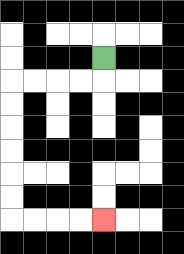{'start': '[4, 2]', 'end': '[4, 9]', 'path_directions': 'D,L,L,L,L,D,D,D,D,D,D,R,R,R,R', 'path_coordinates': '[[4, 2], [4, 3], [3, 3], [2, 3], [1, 3], [0, 3], [0, 4], [0, 5], [0, 6], [0, 7], [0, 8], [0, 9], [1, 9], [2, 9], [3, 9], [4, 9]]'}